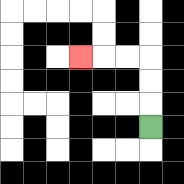{'start': '[6, 5]', 'end': '[3, 2]', 'path_directions': 'U,U,U,L,L,L', 'path_coordinates': '[[6, 5], [6, 4], [6, 3], [6, 2], [5, 2], [4, 2], [3, 2]]'}